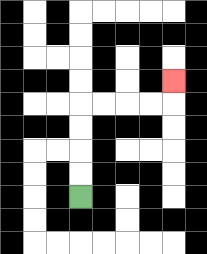{'start': '[3, 8]', 'end': '[7, 3]', 'path_directions': 'U,U,U,U,R,R,R,R,U', 'path_coordinates': '[[3, 8], [3, 7], [3, 6], [3, 5], [3, 4], [4, 4], [5, 4], [6, 4], [7, 4], [7, 3]]'}